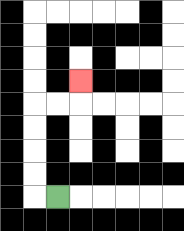{'start': '[2, 8]', 'end': '[3, 3]', 'path_directions': 'L,U,U,U,U,R,R,U', 'path_coordinates': '[[2, 8], [1, 8], [1, 7], [1, 6], [1, 5], [1, 4], [2, 4], [3, 4], [3, 3]]'}